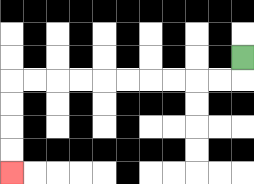{'start': '[10, 2]', 'end': '[0, 7]', 'path_directions': 'D,L,L,L,L,L,L,L,L,L,L,D,D,D,D', 'path_coordinates': '[[10, 2], [10, 3], [9, 3], [8, 3], [7, 3], [6, 3], [5, 3], [4, 3], [3, 3], [2, 3], [1, 3], [0, 3], [0, 4], [0, 5], [0, 6], [0, 7]]'}